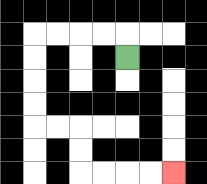{'start': '[5, 2]', 'end': '[7, 7]', 'path_directions': 'U,L,L,L,L,D,D,D,D,R,R,D,D,R,R,R,R', 'path_coordinates': '[[5, 2], [5, 1], [4, 1], [3, 1], [2, 1], [1, 1], [1, 2], [1, 3], [1, 4], [1, 5], [2, 5], [3, 5], [3, 6], [3, 7], [4, 7], [5, 7], [6, 7], [7, 7]]'}